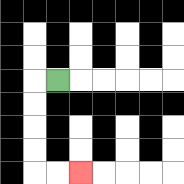{'start': '[2, 3]', 'end': '[3, 7]', 'path_directions': 'L,D,D,D,D,R,R', 'path_coordinates': '[[2, 3], [1, 3], [1, 4], [1, 5], [1, 6], [1, 7], [2, 7], [3, 7]]'}